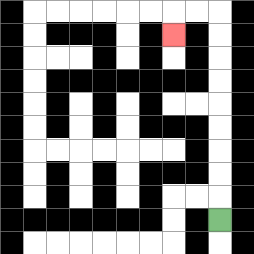{'start': '[9, 9]', 'end': '[7, 1]', 'path_directions': 'U,U,U,U,U,U,U,U,U,L,L,D', 'path_coordinates': '[[9, 9], [9, 8], [9, 7], [9, 6], [9, 5], [9, 4], [9, 3], [9, 2], [9, 1], [9, 0], [8, 0], [7, 0], [7, 1]]'}